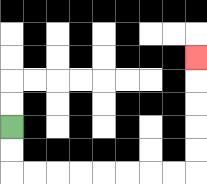{'start': '[0, 5]', 'end': '[8, 2]', 'path_directions': 'D,D,R,R,R,R,R,R,R,R,U,U,U,U,U', 'path_coordinates': '[[0, 5], [0, 6], [0, 7], [1, 7], [2, 7], [3, 7], [4, 7], [5, 7], [6, 7], [7, 7], [8, 7], [8, 6], [8, 5], [8, 4], [8, 3], [8, 2]]'}